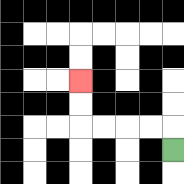{'start': '[7, 6]', 'end': '[3, 3]', 'path_directions': 'U,L,L,L,L,U,U', 'path_coordinates': '[[7, 6], [7, 5], [6, 5], [5, 5], [4, 5], [3, 5], [3, 4], [3, 3]]'}